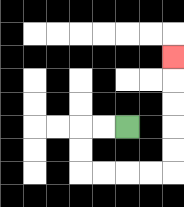{'start': '[5, 5]', 'end': '[7, 2]', 'path_directions': 'L,L,D,D,R,R,R,R,U,U,U,U,U', 'path_coordinates': '[[5, 5], [4, 5], [3, 5], [3, 6], [3, 7], [4, 7], [5, 7], [6, 7], [7, 7], [7, 6], [7, 5], [7, 4], [7, 3], [7, 2]]'}